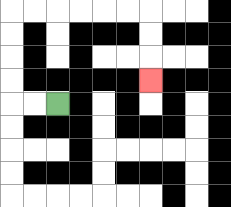{'start': '[2, 4]', 'end': '[6, 3]', 'path_directions': 'L,L,U,U,U,U,R,R,R,R,R,R,D,D,D', 'path_coordinates': '[[2, 4], [1, 4], [0, 4], [0, 3], [0, 2], [0, 1], [0, 0], [1, 0], [2, 0], [3, 0], [4, 0], [5, 0], [6, 0], [6, 1], [6, 2], [6, 3]]'}